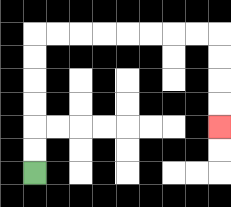{'start': '[1, 7]', 'end': '[9, 5]', 'path_directions': 'U,U,U,U,U,U,R,R,R,R,R,R,R,R,D,D,D,D', 'path_coordinates': '[[1, 7], [1, 6], [1, 5], [1, 4], [1, 3], [1, 2], [1, 1], [2, 1], [3, 1], [4, 1], [5, 1], [6, 1], [7, 1], [8, 1], [9, 1], [9, 2], [9, 3], [9, 4], [9, 5]]'}